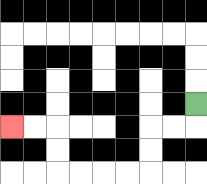{'start': '[8, 4]', 'end': '[0, 5]', 'path_directions': 'D,L,L,D,D,L,L,L,L,U,U,L,L', 'path_coordinates': '[[8, 4], [8, 5], [7, 5], [6, 5], [6, 6], [6, 7], [5, 7], [4, 7], [3, 7], [2, 7], [2, 6], [2, 5], [1, 5], [0, 5]]'}